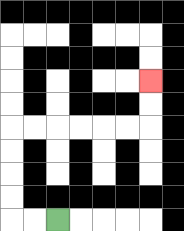{'start': '[2, 9]', 'end': '[6, 3]', 'path_directions': 'L,L,U,U,U,U,R,R,R,R,R,R,U,U', 'path_coordinates': '[[2, 9], [1, 9], [0, 9], [0, 8], [0, 7], [0, 6], [0, 5], [1, 5], [2, 5], [3, 5], [4, 5], [5, 5], [6, 5], [6, 4], [6, 3]]'}